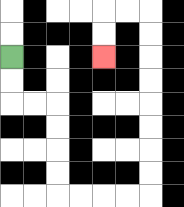{'start': '[0, 2]', 'end': '[4, 2]', 'path_directions': 'D,D,R,R,D,D,D,D,R,R,R,R,U,U,U,U,U,U,U,U,L,L,D,D', 'path_coordinates': '[[0, 2], [0, 3], [0, 4], [1, 4], [2, 4], [2, 5], [2, 6], [2, 7], [2, 8], [3, 8], [4, 8], [5, 8], [6, 8], [6, 7], [6, 6], [6, 5], [6, 4], [6, 3], [6, 2], [6, 1], [6, 0], [5, 0], [4, 0], [4, 1], [4, 2]]'}